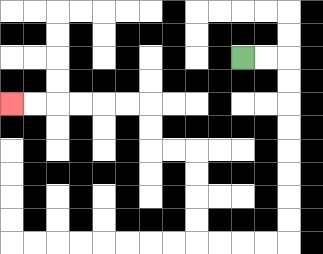{'start': '[10, 2]', 'end': '[0, 4]', 'path_directions': 'R,R,D,D,D,D,D,D,D,D,L,L,L,L,U,U,U,U,L,L,U,U,L,L,L,L,L,L', 'path_coordinates': '[[10, 2], [11, 2], [12, 2], [12, 3], [12, 4], [12, 5], [12, 6], [12, 7], [12, 8], [12, 9], [12, 10], [11, 10], [10, 10], [9, 10], [8, 10], [8, 9], [8, 8], [8, 7], [8, 6], [7, 6], [6, 6], [6, 5], [6, 4], [5, 4], [4, 4], [3, 4], [2, 4], [1, 4], [0, 4]]'}